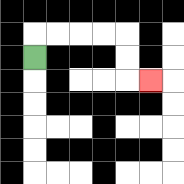{'start': '[1, 2]', 'end': '[6, 3]', 'path_directions': 'U,R,R,R,R,D,D,R', 'path_coordinates': '[[1, 2], [1, 1], [2, 1], [3, 1], [4, 1], [5, 1], [5, 2], [5, 3], [6, 3]]'}